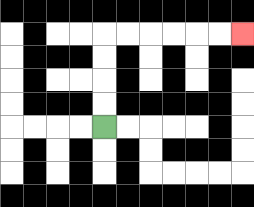{'start': '[4, 5]', 'end': '[10, 1]', 'path_directions': 'U,U,U,U,R,R,R,R,R,R', 'path_coordinates': '[[4, 5], [4, 4], [4, 3], [4, 2], [4, 1], [5, 1], [6, 1], [7, 1], [8, 1], [9, 1], [10, 1]]'}